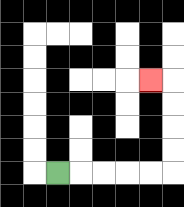{'start': '[2, 7]', 'end': '[6, 3]', 'path_directions': 'R,R,R,R,R,U,U,U,U,L', 'path_coordinates': '[[2, 7], [3, 7], [4, 7], [5, 7], [6, 7], [7, 7], [7, 6], [7, 5], [7, 4], [7, 3], [6, 3]]'}